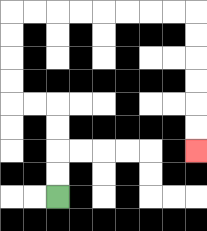{'start': '[2, 8]', 'end': '[8, 6]', 'path_directions': 'U,U,U,U,L,L,U,U,U,U,R,R,R,R,R,R,R,R,D,D,D,D,D,D', 'path_coordinates': '[[2, 8], [2, 7], [2, 6], [2, 5], [2, 4], [1, 4], [0, 4], [0, 3], [0, 2], [0, 1], [0, 0], [1, 0], [2, 0], [3, 0], [4, 0], [5, 0], [6, 0], [7, 0], [8, 0], [8, 1], [8, 2], [8, 3], [8, 4], [8, 5], [8, 6]]'}